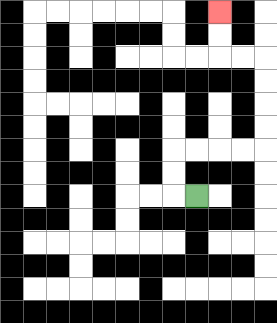{'start': '[8, 8]', 'end': '[9, 0]', 'path_directions': 'L,U,U,R,R,R,R,U,U,U,U,L,L,U,U', 'path_coordinates': '[[8, 8], [7, 8], [7, 7], [7, 6], [8, 6], [9, 6], [10, 6], [11, 6], [11, 5], [11, 4], [11, 3], [11, 2], [10, 2], [9, 2], [9, 1], [9, 0]]'}